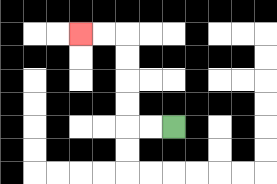{'start': '[7, 5]', 'end': '[3, 1]', 'path_directions': 'L,L,U,U,U,U,L,L', 'path_coordinates': '[[7, 5], [6, 5], [5, 5], [5, 4], [5, 3], [5, 2], [5, 1], [4, 1], [3, 1]]'}